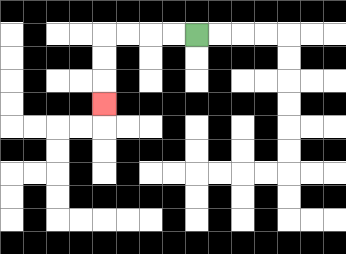{'start': '[8, 1]', 'end': '[4, 4]', 'path_directions': 'L,L,L,L,D,D,D', 'path_coordinates': '[[8, 1], [7, 1], [6, 1], [5, 1], [4, 1], [4, 2], [4, 3], [4, 4]]'}